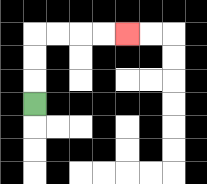{'start': '[1, 4]', 'end': '[5, 1]', 'path_directions': 'U,U,U,R,R,R,R', 'path_coordinates': '[[1, 4], [1, 3], [1, 2], [1, 1], [2, 1], [3, 1], [4, 1], [5, 1]]'}